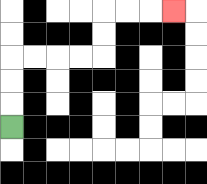{'start': '[0, 5]', 'end': '[7, 0]', 'path_directions': 'U,U,U,R,R,R,R,U,U,R,R,R', 'path_coordinates': '[[0, 5], [0, 4], [0, 3], [0, 2], [1, 2], [2, 2], [3, 2], [4, 2], [4, 1], [4, 0], [5, 0], [6, 0], [7, 0]]'}